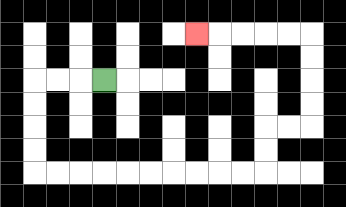{'start': '[4, 3]', 'end': '[8, 1]', 'path_directions': 'L,L,L,D,D,D,D,R,R,R,R,R,R,R,R,R,R,U,U,R,R,U,U,U,U,L,L,L,L,L', 'path_coordinates': '[[4, 3], [3, 3], [2, 3], [1, 3], [1, 4], [1, 5], [1, 6], [1, 7], [2, 7], [3, 7], [4, 7], [5, 7], [6, 7], [7, 7], [8, 7], [9, 7], [10, 7], [11, 7], [11, 6], [11, 5], [12, 5], [13, 5], [13, 4], [13, 3], [13, 2], [13, 1], [12, 1], [11, 1], [10, 1], [9, 1], [8, 1]]'}